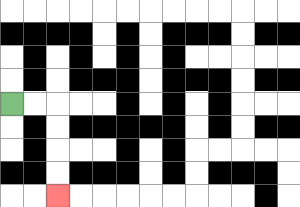{'start': '[0, 4]', 'end': '[2, 8]', 'path_directions': 'R,R,D,D,D,D', 'path_coordinates': '[[0, 4], [1, 4], [2, 4], [2, 5], [2, 6], [2, 7], [2, 8]]'}